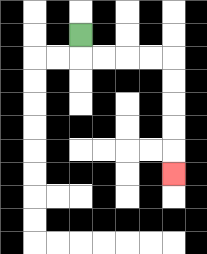{'start': '[3, 1]', 'end': '[7, 7]', 'path_directions': 'D,R,R,R,R,D,D,D,D,D', 'path_coordinates': '[[3, 1], [3, 2], [4, 2], [5, 2], [6, 2], [7, 2], [7, 3], [7, 4], [7, 5], [7, 6], [7, 7]]'}